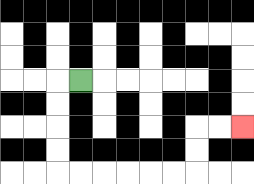{'start': '[3, 3]', 'end': '[10, 5]', 'path_directions': 'L,D,D,D,D,R,R,R,R,R,R,U,U,R,R', 'path_coordinates': '[[3, 3], [2, 3], [2, 4], [2, 5], [2, 6], [2, 7], [3, 7], [4, 7], [5, 7], [6, 7], [7, 7], [8, 7], [8, 6], [8, 5], [9, 5], [10, 5]]'}